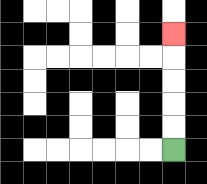{'start': '[7, 6]', 'end': '[7, 1]', 'path_directions': 'U,U,U,U,U', 'path_coordinates': '[[7, 6], [7, 5], [7, 4], [7, 3], [7, 2], [7, 1]]'}